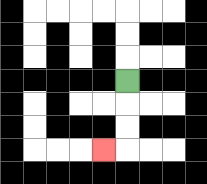{'start': '[5, 3]', 'end': '[4, 6]', 'path_directions': 'D,D,D,L', 'path_coordinates': '[[5, 3], [5, 4], [5, 5], [5, 6], [4, 6]]'}